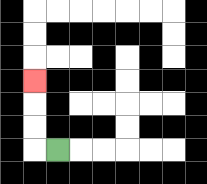{'start': '[2, 6]', 'end': '[1, 3]', 'path_directions': 'L,U,U,U', 'path_coordinates': '[[2, 6], [1, 6], [1, 5], [1, 4], [1, 3]]'}